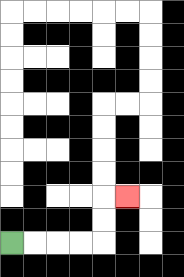{'start': '[0, 10]', 'end': '[5, 8]', 'path_directions': 'R,R,R,R,U,U,R', 'path_coordinates': '[[0, 10], [1, 10], [2, 10], [3, 10], [4, 10], [4, 9], [4, 8], [5, 8]]'}